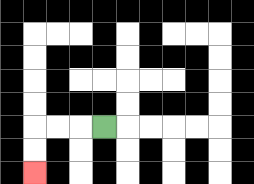{'start': '[4, 5]', 'end': '[1, 7]', 'path_directions': 'L,L,L,D,D', 'path_coordinates': '[[4, 5], [3, 5], [2, 5], [1, 5], [1, 6], [1, 7]]'}